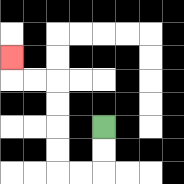{'start': '[4, 5]', 'end': '[0, 2]', 'path_directions': 'D,D,L,L,U,U,U,U,L,L,U', 'path_coordinates': '[[4, 5], [4, 6], [4, 7], [3, 7], [2, 7], [2, 6], [2, 5], [2, 4], [2, 3], [1, 3], [0, 3], [0, 2]]'}